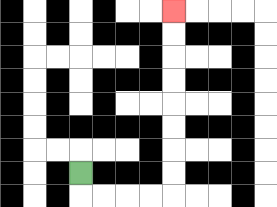{'start': '[3, 7]', 'end': '[7, 0]', 'path_directions': 'D,R,R,R,R,U,U,U,U,U,U,U,U', 'path_coordinates': '[[3, 7], [3, 8], [4, 8], [5, 8], [6, 8], [7, 8], [7, 7], [7, 6], [7, 5], [7, 4], [7, 3], [7, 2], [7, 1], [7, 0]]'}